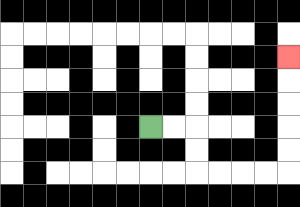{'start': '[6, 5]', 'end': '[12, 2]', 'path_directions': 'R,R,D,D,R,R,R,R,U,U,U,U,U', 'path_coordinates': '[[6, 5], [7, 5], [8, 5], [8, 6], [8, 7], [9, 7], [10, 7], [11, 7], [12, 7], [12, 6], [12, 5], [12, 4], [12, 3], [12, 2]]'}